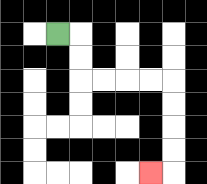{'start': '[2, 1]', 'end': '[6, 7]', 'path_directions': 'R,D,D,R,R,R,R,D,D,D,D,L', 'path_coordinates': '[[2, 1], [3, 1], [3, 2], [3, 3], [4, 3], [5, 3], [6, 3], [7, 3], [7, 4], [7, 5], [7, 6], [7, 7], [6, 7]]'}